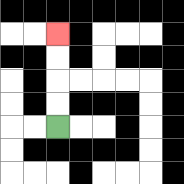{'start': '[2, 5]', 'end': '[2, 1]', 'path_directions': 'U,U,U,U', 'path_coordinates': '[[2, 5], [2, 4], [2, 3], [2, 2], [2, 1]]'}